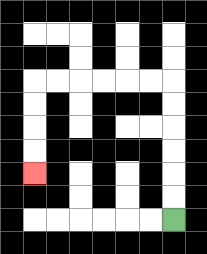{'start': '[7, 9]', 'end': '[1, 7]', 'path_directions': 'U,U,U,U,U,U,L,L,L,L,L,L,D,D,D,D', 'path_coordinates': '[[7, 9], [7, 8], [7, 7], [7, 6], [7, 5], [7, 4], [7, 3], [6, 3], [5, 3], [4, 3], [3, 3], [2, 3], [1, 3], [1, 4], [1, 5], [1, 6], [1, 7]]'}